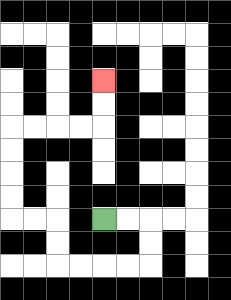{'start': '[4, 9]', 'end': '[4, 3]', 'path_directions': 'R,R,D,D,L,L,L,L,U,U,L,L,U,U,U,U,R,R,R,R,U,U', 'path_coordinates': '[[4, 9], [5, 9], [6, 9], [6, 10], [6, 11], [5, 11], [4, 11], [3, 11], [2, 11], [2, 10], [2, 9], [1, 9], [0, 9], [0, 8], [0, 7], [0, 6], [0, 5], [1, 5], [2, 5], [3, 5], [4, 5], [4, 4], [4, 3]]'}